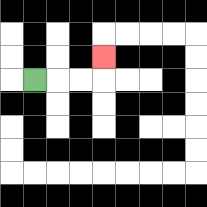{'start': '[1, 3]', 'end': '[4, 2]', 'path_directions': 'R,R,R,U', 'path_coordinates': '[[1, 3], [2, 3], [3, 3], [4, 3], [4, 2]]'}